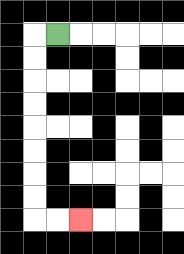{'start': '[2, 1]', 'end': '[3, 9]', 'path_directions': 'L,D,D,D,D,D,D,D,D,R,R', 'path_coordinates': '[[2, 1], [1, 1], [1, 2], [1, 3], [1, 4], [1, 5], [1, 6], [1, 7], [1, 8], [1, 9], [2, 9], [3, 9]]'}